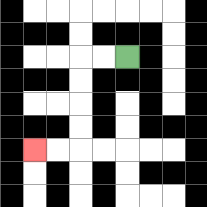{'start': '[5, 2]', 'end': '[1, 6]', 'path_directions': 'L,L,D,D,D,D,L,L', 'path_coordinates': '[[5, 2], [4, 2], [3, 2], [3, 3], [3, 4], [3, 5], [3, 6], [2, 6], [1, 6]]'}